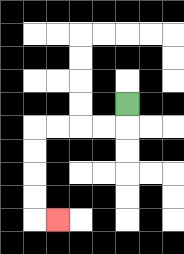{'start': '[5, 4]', 'end': '[2, 9]', 'path_directions': 'D,L,L,L,L,D,D,D,D,R', 'path_coordinates': '[[5, 4], [5, 5], [4, 5], [3, 5], [2, 5], [1, 5], [1, 6], [1, 7], [1, 8], [1, 9], [2, 9]]'}